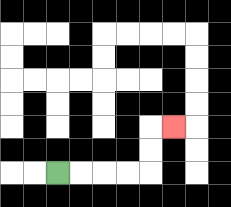{'start': '[2, 7]', 'end': '[7, 5]', 'path_directions': 'R,R,R,R,U,U,R', 'path_coordinates': '[[2, 7], [3, 7], [4, 7], [5, 7], [6, 7], [6, 6], [6, 5], [7, 5]]'}